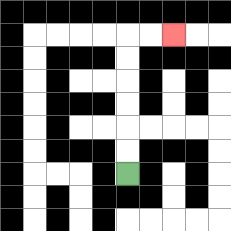{'start': '[5, 7]', 'end': '[7, 1]', 'path_directions': 'U,U,U,U,U,U,R,R', 'path_coordinates': '[[5, 7], [5, 6], [5, 5], [5, 4], [5, 3], [5, 2], [5, 1], [6, 1], [7, 1]]'}